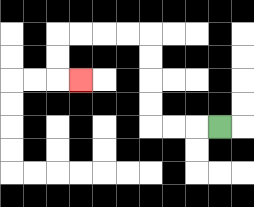{'start': '[9, 5]', 'end': '[3, 3]', 'path_directions': 'L,L,L,U,U,U,U,L,L,L,L,D,D,R', 'path_coordinates': '[[9, 5], [8, 5], [7, 5], [6, 5], [6, 4], [6, 3], [6, 2], [6, 1], [5, 1], [4, 1], [3, 1], [2, 1], [2, 2], [2, 3], [3, 3]]'}